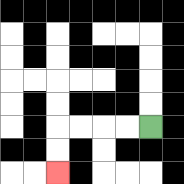{'start': '[6, 5]', 'end': '[2, 7]', 'path_directions': 'L,L,L,L,D,D', 'path_coordinates': '[[6, 5], [5, 5], [4, 5], [3, 5], [2, 5], [2, 6], [2, 7]]'}